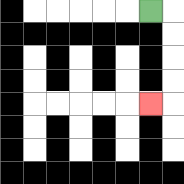{'start': '[6, 0]', 'end': '[6, 4]', 'path_directions': 'R,D,D,D,D,L', 'path_coordinates': '[[6, 0], [7, 0], [7, 1], [7, 2], [7, 3], [7, 4], [6, 4]]'}